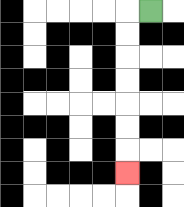{'start': '[6, 0]', 'end': '[5, 7]', 'path_directions': 'L,D,D,D,D,D,D,D', 'path_coordinates': '[[6, 0], [5, 0], [5, 1], [5, 2], [5, 3], [5, 4], [5, 5], [5, 6], [5, 7]]'}